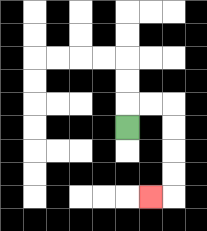{'start': '[5, 5]', 'end': '[6, 8]', 'path_directions': 'U,R,R,D,D,D,D,L', 'path_coordinates': '[[5, 5], [5, 4], [6, 4], [7, 4], [7, 5], [7, 6], [7, 7], [7, 8], [6, 8]]'}